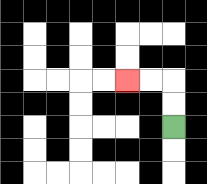{'start': '[7, 5]', 'end': '[5, 3]', 'path_directions': 'U,U,L,L', 'path_coordinates': '[[7, 5], [7, 4], [7, 3], [6, 3], [5, 3]]'}